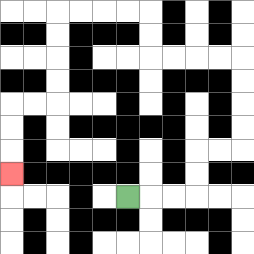{'start': '[5, 8]', 'end': '[0, 7]', 'path_directions': 'R,R,R,U,U,R,R,U,U,U,U,L,L,L,L,U,U,L,L,L,L,D,D,D,D,L,L,D,D,D', 'path_coordinates': '[[5, 8], [6, 8], [7, 8], [8, 8], [8, 7], [8, 6], [9, 6], [10, 6], [10, 5], [10, 4], [10, 3], [10, 2], [9, 2], [8, 2], [7, 2], [6, 2], [6, 1], [6, 0], [5, 0], [4, 0], [3, 0], [2, 0], [2, 1], [2, 2], [2, 3], [2, 4], [1, 4], [0, 4], [0, 5], [0, 6], [0, 7]]'}